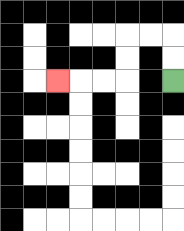{'start': '[7, 3]', 'end': '[2, 3]', 'path_directions': 'U,U,L,L,D,D,L,L,L', 'path_coordinates': '[[7, 3], [7, 2], [7, 1], [6, 1], [5, 1], [5, 2], [5, 3], [4, 3], [3, 3], [2, 3]]'}